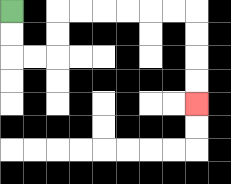{'start': '[0, 0]', 'end': '[8, 4]', 'path_directions': 'D,D,R,R,U,U,R,R,R,R,R,R,D,D,D,D', 'path_coordinates': '[[0, 0], [0, 1], [0, 2], [1, 2], [2, 2], [2, 1], [2, 0], [3, 0], [4, 0], [5, 0], [6, 0], [7, 0], [8, 0], [8, 1], [8, 2], [8, 3], [8, 4]]'}